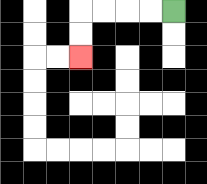{'start': '[7, 0]', 'end': '[3, 2]', 'path_directions': 'L,L,L,L,D,D', 'path_coordinates': '[[7, 0], [6, 0], [5, 0], [4, 0], [3, 0], [3, 1], [3, 2]]'}